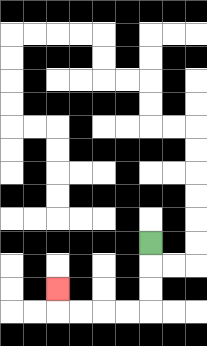{'start': '[6, 10]', 'end': '[2, 12]', 'path_directions': 'D,D,D,L,L,L,L,U', 'path_coordinates': '[[6, 10], [6, 11], [6, 12], [6, 13], [5, 13], [4, 13], [3, 13], [2, 13], [2, 12]]'}